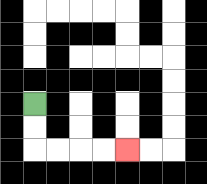{'start': '[1, 4]', 'end': '[5, 6]', 'path_directions': 'D,D,R,R,R,R', 'path_coordinates': '[[1, 4], [1, 5], [1, 6], [2, 6], [3, 6], [4, 6], [5, 6]]'}